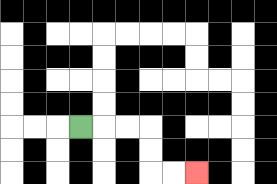{'start': '[3, 5]', 'end': '[8, 7]', 'path_directions': 'R,R,R,D,D,R,R', 'path_coordinates': '[[3, 5], [4, 5], [5, 5], [6, 5], [6, 6], [6, 7], [7, 7], [8, 7]]'}